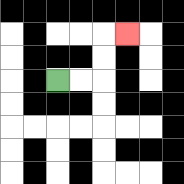{'start': '[2, 3]', 'end': '[5, 1]', 'path_directions': 'R,R,U,U,R', 'path_coordinates': '[[2, 3], [3, 3], [4, 3], [4, 2], [4, 1], [5, 1]]'}